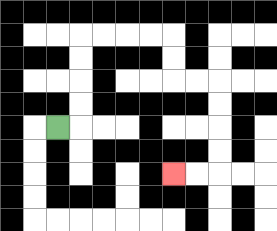{'start': '[2, 5]', 'end': '[7, 7]', 'path_directions': 'R,U,U,U,U,R,R,R,R,D,D,R,R,D,D,D,D,L,L', 'path_coordinates': '[[2, 5], [3, 5], [3, 4], [3, 3], [3, 2], [3, 1], [4, 1], [5, 1], [6, 1], [7, 1], [7, 2], [7, 3], [8, 3], [9, 3], [9, 4], [9, 5], [9, 6], [9, 7], [8, 7], [7, 7]]'}